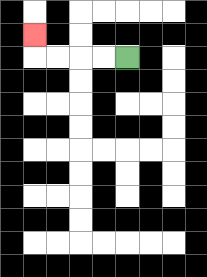{'start': '[5, 2]', 'end': '[1, 1]', 'path_directions': 'L,L,L,L,U', 'path_coordinates': '[[5, 2], [4, 2], [3, 2], [2, 2], [1, 2], [1, 1]]'}